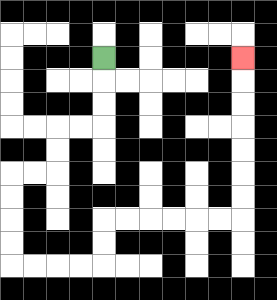{'start': '[4, 2]', 'end': '[10, 2]', 'path_directions': 'D,D,D,L,L,D,D,L,L,D,D,D,D,R,R,R,R,U,U,R,R,R,R,R,R,U,U,U,U,U,U,U', 'path_coordinates': '[[4, 2], [4, 3], [4, 4], [4, 5], [3, 5], [2, 5], [2, 6], [2, 7], [1, 7], [0, 7], [0, 8], [0, 9], [0, 10], [0, 11], [1, 11], [2, 11], [3, 11], [4, 11], [4, 10], [4, 9], [5, 9], [6, 9], [7, 9], [8, 9], [9, 9], [10, 9], [10, 8], [10, 7], [10, 6], [10, 5], [10, 4], [10, 3], [10, 2]]'}